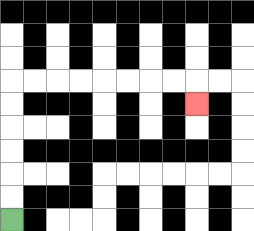{'start': '[0, 9]', 'end': '[8, 4]', 'path_directions': 'U,U,U,U,U,U,R,R,R,R,R,R,R,R,D', 'path_coordinates': '[[0, 9], [0, 8], [0, 7], [0, 6], [0, 5], [0, 4], [0, 3], [1, 3], [2, 3], [3, 3], [4, 3], [5, 3], [6, 3], [7, 3], [8, 3], [8, 4]]'}